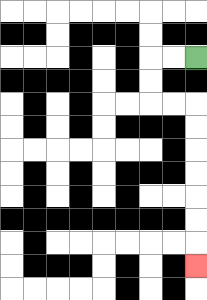{'start': '[8, 2]', 'end': '[8, 11]', 'path_directions': 'L,L,D,D,R,R,D,D,D,D,D,D,D', 'path_coordinates': '[[8, 2], [7, 2], [6, 2], [6, 3], [6, 4], [7, 4], [8, 4], [8, 5], [8, 6], [8, 7], [8, 8], [8, 9], [8, 10], [8, 11]]'}